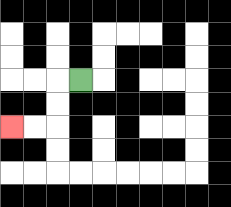{'start': '[3, 3]', 'end': '[0, 5]', 'path_directions': 'L,D,D,L,L', 'path_coordinates': '[[3, 3], [2, 3], [2, 4], [2, 5], [1, 5], [0, 5]]'}